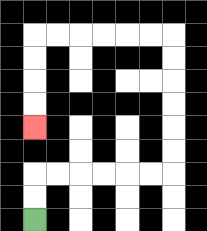{'start': '[1, 9]', 'end': '[1, 5]', 'path_directions': 'U,U,R,R,R,R,R,R,U,U,U,U,U,U,L,L,L,L,L,L,D,D,D,D', 'path_coordinates': '[[1, 9], [1, 8], [1, 7], [2, 7], [3, 7], [4, 7], [5, 7], [6, 7], [7, 7], [7, 6], [7, 5], [7, 4], [7, 3], [7, 2], [7, 1], [6, 1], [5, 1], [4, 1], [3, 1], [2, 1], [1, 1], [1, 2], [1, 3], [1, 4], [1, 5]]'}